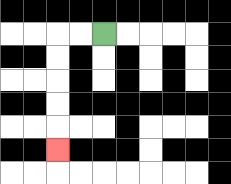{'start': '[4, 1]', 'end': '[2, 6]', 'path_directions': 'L,L,D,D,D,D,D', 'path_coordinates': '[[4, 1], [3, 1], [2, 1], [2, 2], [2, 3], [2, 4], [2, 5], [2, 6]]'}